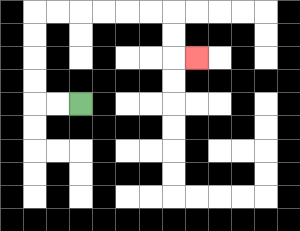{'start': '[3, 4]', 'end': '[8, 2]', 'path_directions': 'L,L,U,U,U,U,R,R,R,R,R,R,D,D,R', 'path_coordinates': '[[3, 4], [2, 4], [1, 4], [1, 3], [1, 2], [1, 1], [1, 0], [2, 0], [3, 0], [4, 0], [5, 0], [6, 0], [7, 0], [7, 1], [7, 2], [8, 2]]'}